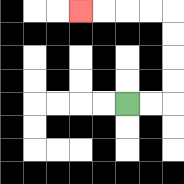{'start': '[5, 4]', 'end': '[3, 0]', 'path_directions': 'R,R,U,U,U,U,L,L,L,L', 'path_coordinates': '[[5, 4], [6, 4], [7, 4], [7, 3], [7, 2], [7, 1], [7, 0], [6, 0], [5, 0], [4, 0], [3, 0]]'}